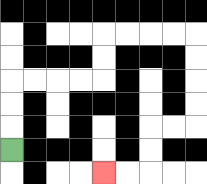{'start': '[0, 6]', 'end': '[4, 7]', 'path_directions': 'U,U,U,R,R,R,R,U,U,R,R,R,R,D,D,D,D,L,L,D,D,L,L', 'path_coordinates': '[[0, 6], [0, 5], [0, 4], [0, 3], [1, 3], [2, 3], [3, 3], [4, 3], [4, 2], [4, 1], [5, 1], [6, 1], [7, 1], [8, 1], [8, 2], [8, 3], [8, 4], [8, 5], [7, 5], [6, 5], [6, 6], [6, 7], [5, 7], [4, 7]]'}